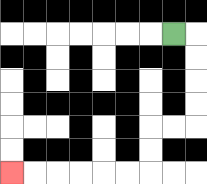{'start': '[7, 1]', 'end': '[0, 7]', 'path_directions': 'R,D,D,D,D,L,L,D,D,L,L,L,L,L,L', 'path_coordinates': '[[7, 1], [8, 1], [8, 2], [8, 3], [8, 4], [8, 5], [7, 5], [6, 5], [6, 6], [6, 7], [5, 7], [4, 7], [3, 7], [2, 7], [1, 7], [0, 7]]'}